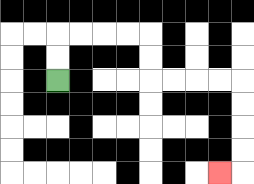{'start': '[2, 3]', 'end': '[9, 7]', 'path_directions': 'U,U,R,R,R,R,D,D,R,R,R,R,D,D,D,D,L', 'path_coordinates': '[[2, 3], [2, 2], [2, 1], [3, 1], [4, 1], [5, 1], [6, 1], [6, 2], [6, 3], [7, 3], [8, 3], [9, 3], [10, 3], [10, 4], [10, 5], [10, 6], [10, 7], [9, 7]]'}